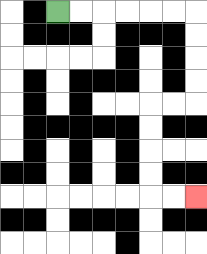{'start': '[2, 0]', 'end': '[8, 8]', 'path_directions': 'R,R,R,R,R,R,D,D,D,D,L,L,D,D,D,D,R,R', 'path_coordinates': '[[2, 0], [3, 0], [4, 0], [5, 0], [6, 0], [7, 0], [8, 0], [8, 1], [8, 2], [8, 3], [8, 4], [7, 4], [6, 4], [6, 5], [6, 6], [6, 7], [6, 8], [7, 8], [8, 8]]'}